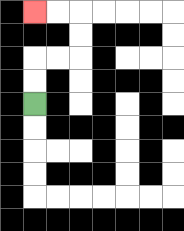{'start': '[1, 4]', 'end': '[1, 0]', 'path_directions': 'U,U,R,R,U,U,L,L', 'path_coordinates': '[[1, 4], [1, 3], [1, 2], [2, 2], [3, 2], [3, 1], [3, 0], [2, 0], [1, 0]]'}